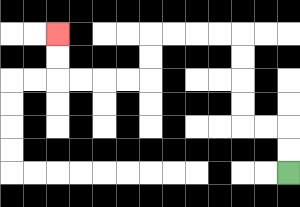{'start': '[12, 7]', 'end': '[2, 1]', 'path_directions': 'U,U,L,L,U,U,U,U,L,L,L,L,D,D,L,L,L,L,U,U', 'path_coordinates': '[[12, 7], [12, 6], [12, 5], [11, 5], [10, 5], [10, 4], [10, 3], [10, 2], [10, 1], [9, 1], [8, 1], [7, 1], [6, 1], [6, 2], [6, 3], [5, 3], [4, 3], [3, 3], [2, 3], [2, 2], [2, 1]]'}